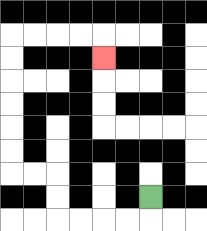{'start': '[6, 8]', 'end': '[4, 2]', 'path_directions': 'D,L,L,L,L,U,U,L,L,U,U,U,U,U,U,R,R,R,R,D', 'path_coordinates': '[[6, 8], [6, 9], [5, 9], [4, 9], [3, 9], [2, 9], [2, 8], [2, 7], [1, 7], [0, 7], [0, 6], [0, 5], [0, 4], [0, 3], [0, 2], [0, 1], [1, 1], [2, 1], [3, 1], [4, 1], [4, 2]]'}